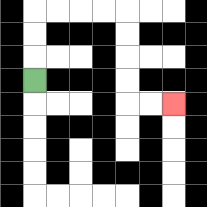{'start': '[1, 3]', 'end': '[7, 4]', 'path_directions': 'U,U,U,R,R,R,R,D,D,D,D,R,R', 'path_coordinates': '[[1, 3], [1, 2], [1, 1], [1, 0], [2, 0], [3, 0], [4, 0], [5, 0], [5, 1], [5, 2], [5, 3], [5, 4], [6, 4], [7, 4]]'}